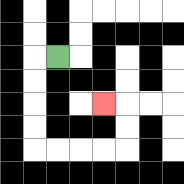{'start': '[2, 2]', 'end': '[4, 4]', 'path_directions': 'L,D,D,D,D,R,R,R,R,U,U,L', 'path_coordinates': '[[2, 2], [1, 2], [1, 3], [1, 4], [1, 5], [1, 6], [2, 6], [3, 6], [4, 6], [5, 6], [5, 5], [5, 4], [4, 4]]'}